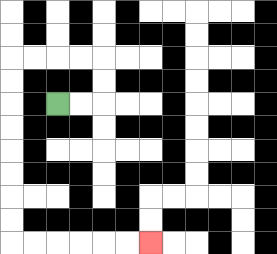{'start': '[2, 4]', 'end': '[6, 10]', 'path_directions': 'R,R,U,U,L,L,L,L,D,D,D,D,D,D,D,D,R,R,R,R,R,R', 'path_coordinates': '[[2, 4], [3, 4], [4, 4], [4, 3], [4, 2], [3, 2], [2, 2], [1, 2], [0, 2], [0, 3], [0, 4], [0, 5], [0, 6], [0, 7], [0, 8], [0, 9], [0, 10], [1, 10], [2, 10], [3, 10], [4, 10], [5, 10], [6, 10]]'}